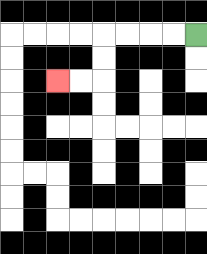{'start': '[8, 1]', 'end': '[2, 3]', 'path_directions': 'L,L,L,L,D,D,L,L', 'path_coordinates': '[[8, 1], [7, 1], [6, 1], [5, 1], [4, 1], [4, 2], [4, 3], [3, 3], [2, 3]]'}